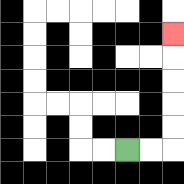{'start': '[5, 6]', 'end': '[7, 1]', 'path_directions': 'R,R,U,U,U,U,U', 'path_coordinates': '[[5, 6], [6, 6], [7, 6], [7, 5], [7, 4], [7, 3], [7, 2], [7, 1]]'}